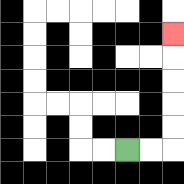{'start': '[5, 6]', 'end': '[7, 1]', 'path_directions': 'R,R,U,U,U,U,U', 'path_coordinates': '[[5, 6], [6, 6], [7, 6], [7, 5], [7, 4], [7, 3], [7, 2], [7, 1]]'}